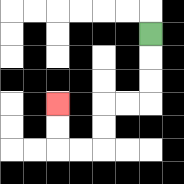{'start': '[6, 1]', 'end': '[2, 4]', 'path_directions': 'D,D,D,L,L,D,D,L,L,U,U', 'path_coordinates': '[[6, 1], [6, 2], [6, 3], [6, 4], [5, 4], [4, 4], [4, 5], [4, 6], [3, 6], [2, 6], [2, 5], [2, 4]]'}